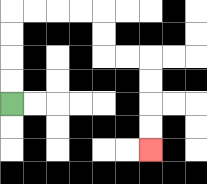{'start': '[0, 4]', 'end': '[6, 6]', 'path_directions': 'U,U,U,U,R,R,R,R,D,D,R,R,D,D,D,D', 'path_coordinates': '[[0, 4], [0, 3], [0, 2], [0, 1], [0, 0], [1, 0], [2, 0], [3, 0], [4, 0], [4, 1], [4, 2], [5, 2], [6, 2], [6, 3], [6, 4], [6, 5], [6, 6]]'}